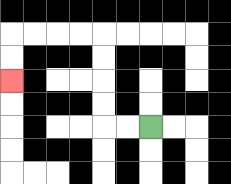{'start': '[6, 5]', 'end': '[0, 3]', 'path_directions': 'L,L,U,U,U,U,L,L,L,L,D,D', 'path_coordinates': '[[6, 5], [5, 5], [4, 5], [4, 4], [4, 3], [4, 2], [4, 1], [3, 1], [2, 1], [1, 1], [0, 1], [0, 2], [0, 3]]'}